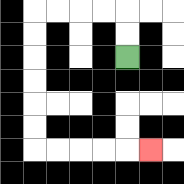{'start': '[5, 2]', 'end': '[6, 6]', 'path_directions': 'U,U,L,L,L,L,D,D,D,D,D,D,R,R,R,R,R', 'path_coordinates': '[[5, 2], [5, 1], [5, 0], [4, 0], [3, 0], [2, 0], [1, 0], [1, 1], [1, 2], [1, 3], [1, 4], [1, 5], [1, 6], [2, 6], [3, 6], [4, 6], [5, 6], [6, 6]]'}